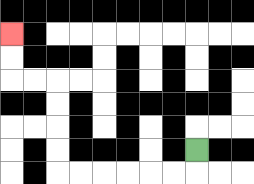{'start': '[8, 6]', 'end': '[0, 1]', 'path_directions': 'D,L,L,L,L,L,L,U,U,U,U,L,L,U,U', 'path_coordinates': '[[8, 6], [8, 7], [7, 7], [6, 7], [5, 7], [4, 7], [3, 7], [2, 7], [2, 6], [2, 5], [2, 4], [2, 3], [1, 3], [0, 3], [0, 2], [0, 1]]'}